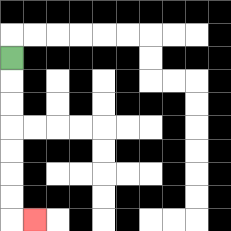{'start': '[0, 2]', 'end': '[1, 9]', 'path_directions': 'D,D,D,D,D,D,D,R', 'path_coordinates': '[[0, 2], [0, 3], [0, 4], [0, 5], [0, 6], [0, 7], [0, 8], [0, 9], [1, 9]]'}